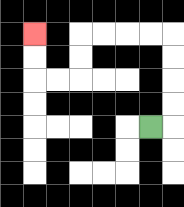{'start': '[6, 5]', 'end': '[1, 1]', 'path_directions': 'R,U,U,U,U,L,L,L,L,D,D,L,L,U,U', 'path_coordinates': '[[6, 5], [7, 5], [7, 4], [7, 3], [7, 2], [7, 1], [6, 1], [5, 1], [4, 1], [3, 1], [3, 2], [3, 3], [2, 3], [1, 3], [1, 2], [1, 1]]'}